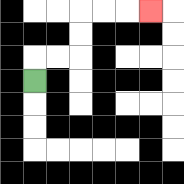{'start': '[1, 3]', 'end': '[6, 0]', 'path_directions': 'U,R,R,U,U,R,R,R', 'path_coordinates': '[[1, 3], [1, 2], [2, 2], [3, 2], [3, 1], [3, 0], [4, 0], [5, 0], [6, 0]]'}